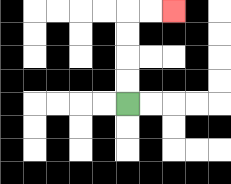{'start': '[5, 4]', 'end': '[7, 0]', 'path_directions': 'U,U,U,U,R,R', 'path_coordinates': '[[5, 4], [5, 3], [5, 2], [5, 1], [5, 0], [6, 0], [7, 0]]'}